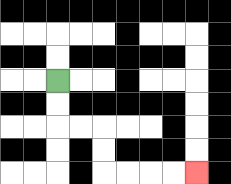{'start': '[2, 3]', 'end': '[8, 7]', 'path_directions': 'D,D,R,R,D,D,R,R,R,R', 'path_coordinates': '[[2, 3], [2, 4], [2, 5], [3, 5], [4, 5], [4, 6], [4, 7], [5, 7], [6, 7], [7, 7], [8, 7]]'}